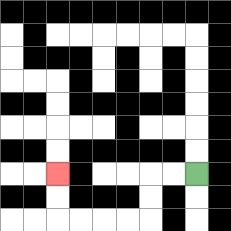{'start': '[8, 7]', 'end': '[2, 7]', 'path_directions': 'L,L,D,D,L,L,L,L,U,U', 'path_coordinates': '[[8, 7], [7, 7], [6, 7], [6, 8], [6, 9], [5, 9], [4, 9], [3, 9], [2, 9], [2, 8], [2, 7]]'}